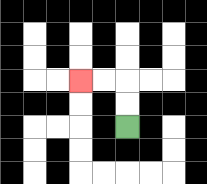{'start': '[5, 5]', 'end': '[3, 3]', 'path_directions': 'U,U,L,L', 'path_coordinates': '[[5, 5], [5, 4], [5, 3], [4, 3], [3, 3]]'}